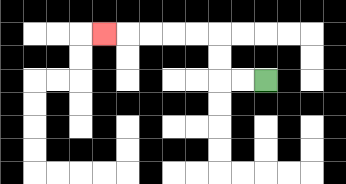{'start': '[11, 3]', 'end': '[4, 1]', 'path_directions': 'L,L,U,U,L,L,L,L,L', 'path_coordinates': '[[11, 3], [10, 3], [9, 3], [9, 2], [9, 1], [8, 1], [7, 1], [6, 1], [5, 1], [4, 1]]'}